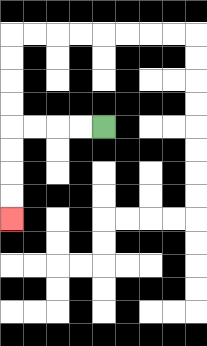{'start': '[4, 5]', 'end': '[0, 9]', 'path_directions': 'L,L,L,L,D,D,D,D', 'path_coordinates': '[[4, 5], [3, 5], [2, 5], [1, 5], [0, 5], [0, 6], [0, 7], [0, 8], [0, 9]]'}